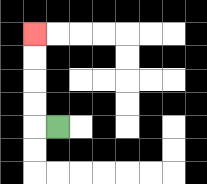{'start': '[2, 5]', 'end': '[1, 1]', 'path_directions': 'L,U,U,U,U', 'path_coordinates': '[[2, 5], [1, 5], [1, 4], [1, 3], [1, 2], [1, 1]]'}